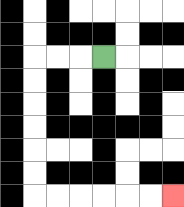{'start': '[4, 2]', 'end': '[7, 8]', 'path_directions': 'L,L,L,D,D,D,D,D,D,R,R,R,R,R,R', 'path_coordinates': '[[4, 2], [3, 2], [2, 2], [1, 2], [1, 3], [1, 4], [1, 5], [1, 6], [1, 7], [1, 8], [2, 8], [3, 8], [4, 8], [5, 8], [6, 8], [7, 8]]'}